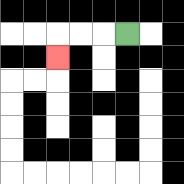{'start': '[5, 1]', 'end': '[2, 2]', 'path_directions': 'L,L,L,D', 'path_coordinates': '[[5, 1], [4, 1], [3, 1], [2, 1], [2, 2]]'}